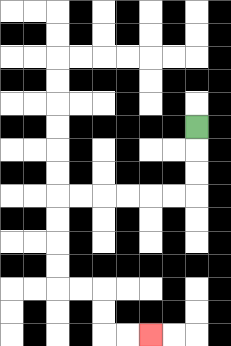{'start': '[8, 5]', 'end': '[6, 14]', 'path_directions': 'D,D,D,L,L,L,L,L,L,D,D,D,D,R,R,D,D,R,R', 'path_coordinates': '[[8, 5], [8, 6], [8, 7], [8, 8], [7, 8], [6, 8], [5, 8], [4, 8], [3, 8], [2, 8], [2, 9], [2, 10], [2, 11], [2, 12], [3, 12], [4, 12], [4, 13], [4, 14], [5, 14], [6, 14]]'}